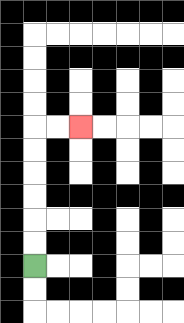{'start': '[1, 11]', 'end': '[3, 5]', 'path_directions': 'U,U,U,U,U,U,R,R', 'path_coordinates': '[[1, 11], [1, 10], [1, 9], [1, 8], [1, 7], [1, 6], [1, 5], [2, 5], [3, 5]]'}